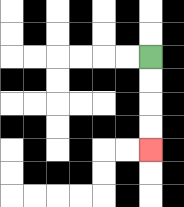{'start': '[6, 2]', 'end': '[6, 6]', 'path_directions': 'D,D,D,D', 'path_coordinates': '[[6, 2], [6, 3], [6, 4], [6, 5], [6, 6]]'}